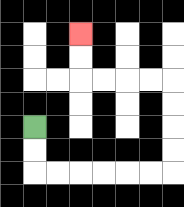{'start': '[1, 5]', 'end': '[3, 1]', 'path_directions': 'D,D,R,R,R,R,R,R,U,U,U,U,L,L,L,L,U,U', 'path_coordinates': '[[1, 5], [1, 6], [1, 7], [2, 7], [3, 7], [4, 7], [5, 7], [6, 7], [7, 7], [7, 6], [7, 5], [7, 4], [7, 3], [6, 3], [5, 3], [4, 3], [3, 3], [3, 2], [3, 1]]'}